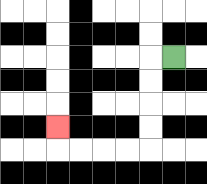{'start': '[7, 2]', 'end': '[2, 5]', 'path_directions': 'L,D,D,D,D,L,L,L,L,U', 'path_coordinates': '[[7, 2], [6, 2], [6, 3], [6, 4], [6, 5], [6, 6], [5, 6], [4, 6], [3, 6], [2, 6], [2, 5]]'}